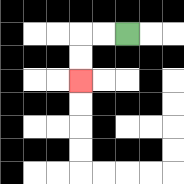{'start': '[5, 1]', 'end': '[3, 3]', 'path_directions': 'L,L,D,D', 'path_coordinates': '[[5, 1], [4, 1], [3, 1], [3, 2], [3, 3]]'}